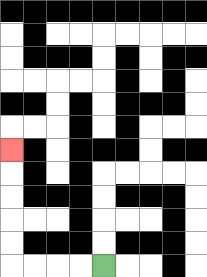{'start': '[4, 11]', 'end': '[0, 6]', 'path_directions': 'L,L,L,L,U,U,U,U,U', 'path_coordinates': '[[4, 11], [3, 11], [2, 11], [1, 11], [0, 11], [0, 10], [0, 9], [0, 8], [0, 7], [0, 6]]'}